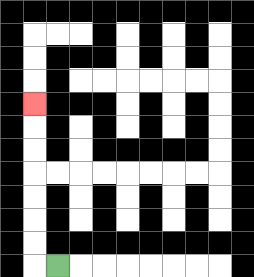{'start': '[2, 11]', 'end': '[1, 4]', 'path_directions': 'L,U,U,U,U,U,U,U', 'path_coordinates': '[[2, 11], [1, 11], [1, 10], [1, 9], [1, 8], [1, 7], [1, 6], [1, 5], [1, 4]]'}